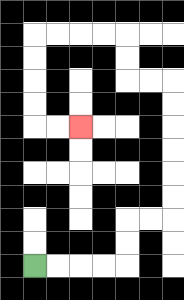{'start': '[1, 11]', 'end': '[3, 5]', 'path_directions': 'R,R,R,R,U,U,R,R,U,U,U,U,U,U,L,L,U,U,L,L,L,L,D,D,D,D,R,R', 'path_coordinates': '[[1, 11], [2, 11], [3, 11], [4, 11], [5, 11], [5, 10], [5, 9], [6, 9], [7, 9], [7, 8], [7, 7], [7, 6], [7, 5], [7, 4], [7, 3], [6, 3], [5, 3], [5, 2], [5, 1], [4, 1], [3, 1], [2, 1], [1, 1], [1, 2], [1, 3], [1, 4], [1, 5], [2, 5], [3, 5]]'}